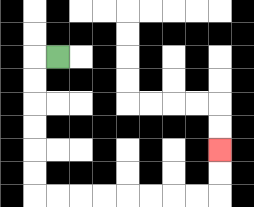{'start': '[2, 2]', 'end': '[9, 6]', 'path_directions': 'L,D,D,D,D,D,D,R,R,R,R,R,R,R,R,U,U', 'path_coordinates': '[[2, 2], [1, 2], [1, 3], [1, 4], [1, 5], [1, 6], [1, 7], [1, 8], [2, 8], [3, 8], [4, 8], [5, 8], [6, 8], [7, 8], [8, 8], [9, 8], [9, 7], [9, 6]]'}